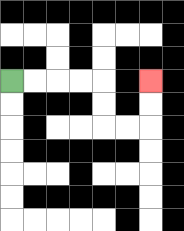{'start': '[0, 3]', 'end': '[6, 3]', 'path_directions': 'R,R,R,R,D,D,R,R,U,U', 'path_coordinates': '[[0, 3], [1, 3], [2, 3], [3, 3], [4, 3], [4, 4], [4, 5], [5, 5], [6, 5], [6, 4], [6, 3]]'}